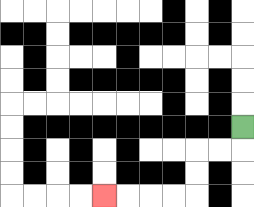{'start': '[10, 5]', 'end': '[4, 8]', 'path_directions': 'D,L,L,D,D,L,L,L,L', 'path_coordinates': '[[10, 5], [10, 6], [9, 6], [8, 6], [8, 7], [8, 8], [7, 8], [6, 8], [5, 8], [4, 8]]'}